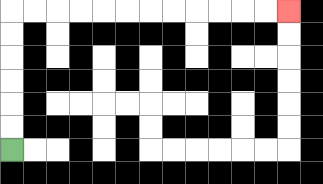{'start': '[0, 6]', 'end': '[12, 0]', 'path_directions': 'U,U,U,U,U,U,R,R,R,R,R,R,R,R,R,R,R,R', 'path_coordinates': '[[0, 6], [0, 5], [0, 4], [0, 3], [0, 2], [0, 1], [0, 0], [1, 0], [2, 0], [3, 0], [4, 0], [5, 0], [6, 0], [7, 0], [8, 0], [9, 0], [10, 0], [11, 0], [12, 0]]'}